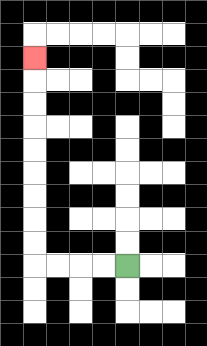{'start': '[5, 11]', 'end': '[1, 2]', 'path_directions': 'L,L,L,L,U,U,U,U,U,U,U,U,U', 'path_coordinates': '[[5, 11], [4, 11], [3, 11], [2, 11], [1, 11], [1, 10], [1, 9], [1, 8], [1, 7], [1, 6], [1, 5], [1, 4], [1, 3], [1, 2]]'}